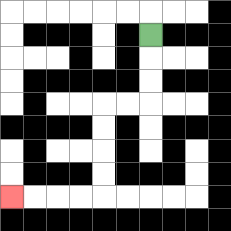{'start': '[6, 1]', 'end': '[0, 8]', 'path_directions': 'D,D,D,L,L,D,D,D,D,L,L,L,L', 'path_coordinates': '[[6, 1], [6, 2], [6, 3], [6, 4], [5, 4], [4, 4], [4, 5], [4, 6], [4, 7], [4, 8], [3, 8], [2, 8], [1, 8], [0, 8]]'}